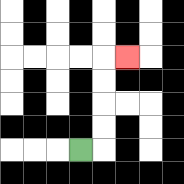{'start': '[3, 6]', 'end': '[5, 2]', 'path_directions': 'R,U,U,U,U,R', 'path_coordinates': '[[3, 6], [4, 6], [4, 5], [4, 4], [4, 3], [4, 2], [5, 2]]'}